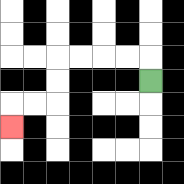{'start': '[6, 3]', 'end': '[0, 5]', 'path_directions': 'U,L,L,L,L,D,D,L,L,D', 'path_coordinates': '[[6, 3], [6, 2], [5, 2], [4, 2], [3, 2], [2, 2], [2, 3], [2, 4], [1, 4], [0, 4], [0, 5]]'}